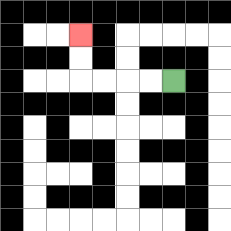{'start': '[7, 3]', 'end': '[3, 1]', 'path_directions': 'L,L,L,L,U,U', 'path_coordinates': '[[7, 3], [6, 3], [5, 3], [4, 3], [3, 3], [3, 2], [3, 1]]'}